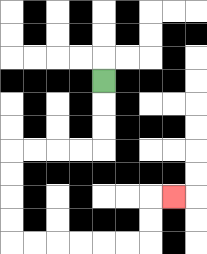{'start': '[4, 3]', 'end': '[7, 8]', 'path_directions': 'D,D,D,L,L,L,L,D,D,D,D,R,R,R,R,R,R,U,U,R', 'path_coordinates': '[[4, 3], [4, 4], [4, 5], [4, 6], [3, 6], [2, 6], [1, 6], [0, 6], [0, 7], [0, 8], [0, 9], [0, 10], [1, 10], [2, 10], [3, 10], [4, 10], [5, 10], [6, 10], [6, 9], [6, 8], [7, 8]]'}